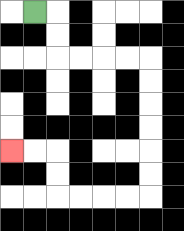{'start': '[1, 0]', 'end': '[0, 6]', 'path_directions': 'R,D,D,R,R,R,R,D,D,D,D,D,D,L,L,L,L,U,U,L,L', 'path_coordinates': '[[1, 0], [2, 0], [2, 1], [2, 2], [3, 2], [4, 2], [5, 2], [6, 2], [6, 3], [6, 4], [6, 5], [6, 6], [6, 7], [6, 8], [5, 8], [4, 8], [3, 8], [2, 8], [2, 7], [2, 6], [1, 6], [0, 6]]'}